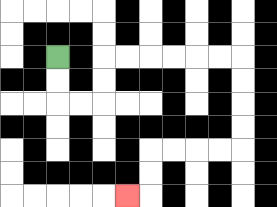{'start': '[2, 2]', 'end': '[5, 8]', 'path_directions': 'D,D,R,R,U,U,R,R,R,R,R,R,D,D,D,D,L,L,L,L,D,D,L', 'path_coordinates': '[[2, 2], [2, 3], [2, 4], [3, 4], [4, 4], [4, 3], [4, 2], [5, 2], [6, 2], [7, 2], [8, 2], [9, 2], [10, 2], [10, 3], [10, 4], [10, 5], [10, 6], [9, 6], [8, 6], [7, 6], [6, 6], [6, 7], [6, 8], [5, 8]]'}